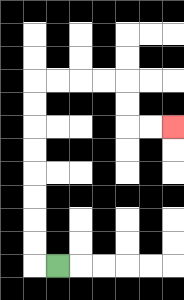{'start': '[2, 11]', 'end': '[7, 5]', 'path_directions': 'L,U,U,U,U,U,U,U,U,R,R,R,R,D,D,R,R', 'path_coordinates': '[[2, 11], [1, 11], [1, 10], [1, 9], [1, 8], [1, 7], [1, 6], [1, 5], [1, 4], [1, 3], [2, 3], [3, 3], [4, 3], [5, 3], [5, 4], [5, 5], [6, 5], [7, 5]]'}